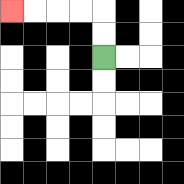{'start': '[4, 2]', 'end': '[0, 0]', 'path_directions': 'U,U,L,L,L,L', 'path_coordinates': '[[4, 2], [4, 1], [4, 0], [3, 0], [2, 0], [1, 0], [0, 0]]'}